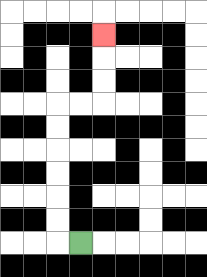{'start': '[3, 10]', 'end': '[4, 1]', 'path_directions': 'L,U,U,U,U,U,U,R,R,U,U,U', 'path_coordinates': '[[3, 10], [2, 10], [2, 9], [2, 8], [2, 7], [2, 6], [2, 5], [2, 4], [3, 4], [4, 4], [4, 3], [4, 2], [4, 1]]'}